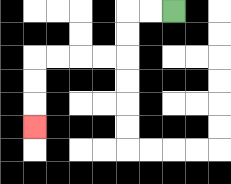{'start': '[7, 0]', 'end': '[1, 5]', 'path_directions': 'L,L,D,D,L,L,L,L,D,D,D', 'path_coordinates': '[[7, 0], [6, 0], [5, 0], [5, 1], [5, 2], [4, 2], [3, 2], [2, 2], [1, 2], [1, 3], [1, 4], [1, 5]]'}